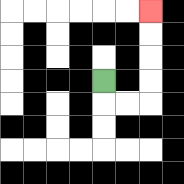{'start': '[4, 3]', 'end': '[6, 0]', 'path_directions': 'D,R,R,U,U,U,U', 'path_coordinates': '[[4, 3], [4, 4], [5, 4], [6, 4], [6, 3], [6, 2], [6, 1], [6, 0]]'}